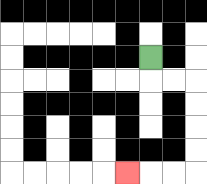{'start': '[6, 2]', 'end': '[5, 7]', 'path_directions': 'D,R,R,D,D,D,D,L,L,L', 'path_coordinates': '[[6, 2], [6, 3], [7, 3], [8, 3], [8, 4], [8, 5], [8, 6], [8, 7], [7, 7], [6, 7], [5, 7]]'}